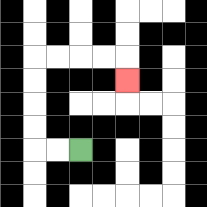{'start': '[3, 6]', 'end': '[5, 3]', 'path_directions': 'L,L,U,U,U,U,R,R,R,R,D', 'path_coordinates': '[[3, 6], [2, 6], [1, 6], [1, 5], [1, 4], [1, 3], [1, 2], [2, 2], [3, 2], [4, 2], [5, 2], [5, 3]]'}